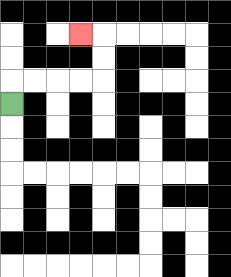{'start': '[0, 4]', 'end': '[3, 1]', 'path_directions': 'U,R,R,R,R,U,U,L', 'path_coordinates': '[[0, 4], [0, 3], [1, 3], [2, 3], [3, 3], [4, 3], [4, 2], [4, 1], [3, 1]]'}